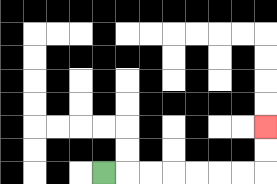{'start': '[4, 7]', 'end': '[11, 5]', 'path_directions': 'R,R,R,R,R,R,R,U,U', 'path_coordinates': '[[4, 7], [5, 7], [6, 7], [7, 7], [8, 7], [9, 7], [10, 7], [11, 7], [11, 6], [11, 5]]'}